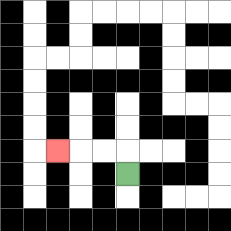{'start': '[5, 7]', 'end': '[2, 6]', 'path_directions': 'U,L,L,L', 'path_coordinates': '[[5, 7], [5, 6], [4, 6], [3, 6], [2, 6]]'}